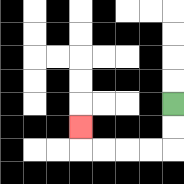{'start': '[7, 4]', 'end': '[3, 5]', 'path_directions': 'D,D,L,L,L,L,U', 'path_coordinates': '[[7, 4], [7, 5], [7, 6], [6, 6], [5, 6], [4, 6], [3, 6], [3, 5]]'}